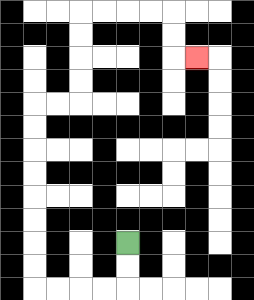{'start': '[5, 10]', 'end': '[8, 2]', 'path_directions': 'D,D,L,L,L,L,U,U,U,U,U,U,U,U,R,R,U,U,U,U,R,R,R,R,D,D,R', 'path_coordinates': '[[5, 10], [5, 11], [5, 12], [4, 12], [3, 12], [2, 12], [1, 12], [1, 11], [1, 10], [1, 9], [1, 8], [1, 7], [1, 6], [1, 5], [1, 4], [2, 4], [3, 4], [3, 3], [3, 2], [3, 1], [3, 0], [4, 0], [5, 0], [6, 0], [7, 0], [7, 1], [7, 2], [8, 2]]'}